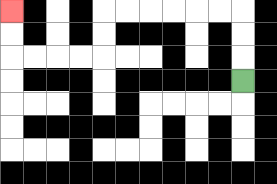{'start': '[10, 3]', 'end': '[0, 0]', 'path_directions': 'U,U,U,L,L,L,L,L,L,D,D,L,L,L,L,U,U', 'path_coordinates': '[[10, 3], [10, 2], [10, 1], [10, 0], [9, 0], [8, 0], [7, 0], [6, 0], [5, 0], [4, 0], [4, 1], [4, 2], [3, 2], [2, 2], [1, 2], [0, 2], [0, 1], [0, 0]]'}